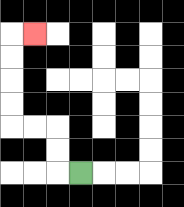{'start': '[3, 7]', 'end': '[1, 1]', 'path_directions': 'L,U,U,L,L,U,U,U,U,R', 'path_coordinates': '[[3, 7], [2, 7], [2, 6], [2, 5], [1, 5], [0, 5], [0, 4], [0, 3], [0, 2], [0, 1], [1, 1]]'}